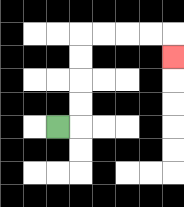{'start': '[2, 5]', 'end': '[7, 2]', 'path_directions': 'R,U,U,U,U,R,R,R,R,D', 'path_coordinates': '[[2, 5], [3, 5], [3, 4], [3, 3], [3, 2], [3, 1], [4, 1], [5, 1], [6, 1], [7, 1], [7, 2]]'}